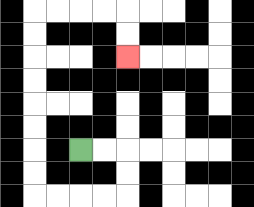{'start': '[3, 6]', 'end': '[5, 2]', 'path_directions': 'R,R,D,D,L,L,L,L,U,U,U,U,U,U,U,U,R,R,R,R,D,D', 'path_coordinates': '[[3, 6], [4, 6], [5, 6], [5, 7], [5, 8], [4, 8], [3, 8], [2, 8], [1, 8], [1, 7], [1, 6], [1, 5], [1, 4], [1, 3], [1, 2], [1, 1], [1, 0], [2, 0], [3, 0], [4, 0], [5, 0], [5, 1], [5, 2]]'}